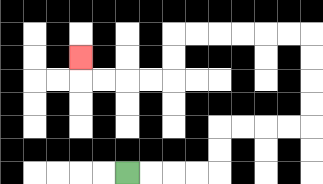{'start': '[5, 7]', 'end': '[3, 2]', 'path_directions': 'R,R,R,R,U,U,R,R,R,R,U,U,U,U,L,L,L,L,L,L,D,D,L,L,L,L,U', 'path_coordinates': '[[5, 7], [6, 7], [7, 7], [8, 7], [9, 7], [9, 6], [9, 5], [10, 5], [11, 5], [12, 5], [13, 5], [13, 4], [13, 3], [13, 2], [13, 1], [12, 1], [11, 1], [10, 1], [9, 1], [8, 1], [7, 1], [7, 2], [7, 3], [6, 3], [5, 3], [4, 3], [3, 3], [3, 2]]'}